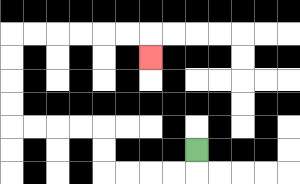{'start': '[8, 6]', 'end': '[6, 2]', 'path_directions': 'D,L,L,L,L,U,U,L,L,L,L,U,U,U,U,R,R,R,R,R,R,D', 'path_coordinates': '[[8, 6], [8, 7], [7, 7], [6, 7], [5, 7], [4, 7], [4, 6], [4, 5], [3, 5], [2, 5], [1, 5], [0, 5], [0, 4], [0, 3], [0, 2], [0, 1], [1, 1], [2, 1], [3, 1], [4, 1], [5, 1], [6, 1], [6, 2]]'}